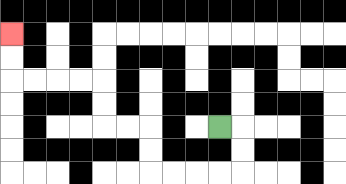{'start': '[9, 5]', 'end': '[0, 1]', 'path_directions': 'R,D,D,L,L,L,L,U,U,L,L,U,U,L,L,L,L,U,U', 'path_coordinates': '[[9, 5], [10, 5], [10, 6], [10, 7], [9, 7], [8, 7], [7, 7], [6, 7], [6, 6], [6, 5], [5, 5], [4, 5], [4, 4], [4, 3], [3, 3], [2, 3], [1, 3], [0, 3], [0, 2], [0, 1]]'}